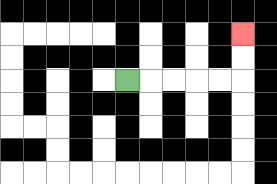{'start': '[5, 3]', 'end': '[10, 1]', 'path_directions': 'R,R,R,R,R,U,U', 'path_coordinates': '[[5, 3], [6, 3], [7, 3], [8, 3], [9, 3], [10, 3], [10, 2], [10, 1]]'}